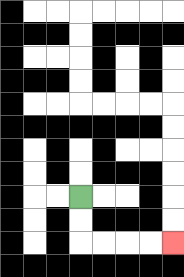{'start': '[3, 8]', 'end': '[7, 10]', 'path_directions': 'D,D,R,R,R,R', 'path_coordinates': '[[3, 8], [3, 9], [3, 10], [4, 10], [5, 10], [6, 10], [7, 10]]'}